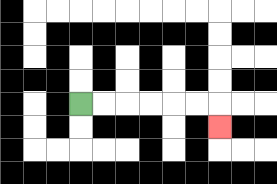{'start': '[3, 4]', 'end': '[9, 5]', 'path_directions': 'R,R,R,R,R,R,D', 'path_coordinates': '[[3, 4], [4, 4], [5, 4], [6, 4], [7, 4], [8, 4], [9, 4], [9, 5]]'}